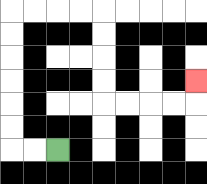{'start': '[2, 6]', 'end': '[8, 3]', 'path_directions': 'L,L,U,U,U,U,U,U,R,R,R,R,D,D,D,D,R,R,R,R,U', 'path_coordinates': '[[2, 6], [1, 6], [0, 6], [0, 5], [0, 4], [0, 3], [0, 2], [0, 1], [0, 0], [1, 0], [2, 0], [3, 0], [4, 0], [4, 1], [4, 2], [4, 3], [4, 4], [5, 4], [6, 4], [7, 4], [8, 4], [8, 3]]'}